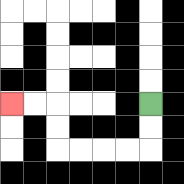{'start': '[6, 4]', 'end': '[0, 4]', 'path_directions': 'D,D,L,L,L,L,U,U,L,L', 'path_coordinates': '[[6, 4], [6, 5], [6, 6], [5, 6], [4, 6], [3, 6], [2, 6], [2, 5], [2, 4], [1, 4], [0, 4]]'}